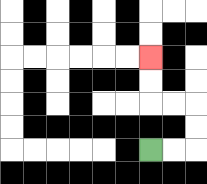{'start': '[6, 6]', 'end': '[6, 2]', 'path_directions': 'R,R,U,U,L,L,U,U', 'path_coordinates': '[[6, 6], [7, 6], [8, 6], [8, 5], [8, 4], [7, 4], [6, 4], [6, 3], [6, 2]]'}